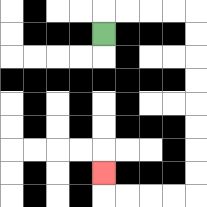{'start': '[4, 1]', 'end': '[4, 7]', 'path_directions': 'U,R,R,R,R,D,D,D,D,D,D,D,D,L,L,L,L,U', 'path_coordinates': '[[4, 1], [4, 0], [5, 0], [6, 0], [7, 0], [8, 0], [8, 1], [8, 2], [8, 3], [8, 4], [8, 5], [8, 6], [8, 7], [8, 8], [7, 8], [6, 8], [5, 8], [4, 8], [4, 7]]'}